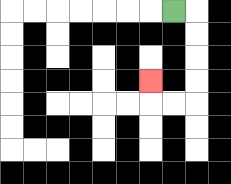{'start': '[7, 0]', 'end': '[6, 3]', 'path_directions': 'R,D,D,D,D,L,L,U', 'path_coordinates': '[[7, 0], [8, 0], [8, 1], [8, 2], [8, 3], [8, 4], [7, 4], [6, 4], [6, 3]]'}